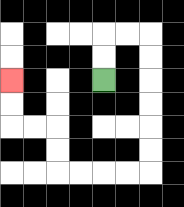{'start': '[4, 3]', 'end': '[0, 3]', 'path_directions': 'U,U,R,R,D,D,D,D,D,D,L,L,L,L,U,U,L,L,U,U', 'path_coordinates': '[[4, 3], [4, 2], [4, 1], [5, 1], [6, 1], [6, 2], [6, 3], [6, 4], [6, 5], [6, 6], [6, 7], [5, 7], [4, 7], [3, 7], [2, 7], [2, 6], [2, 5], [1, 5], [0, 5], [0, 4], [0, 3]]'}